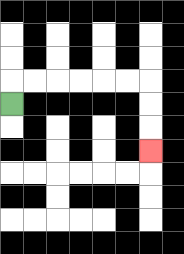{'start': '[0, 4]', 'end': '[6, 6]', 'path_directions': 'U,R,R,R,R,R,R,D,D,D', 'path_coordinates': '[[0, 4], [0, 3], [1, 3], [2, 3], [3, 3], [4, 3], [5, 3], [6, 3], [6, 4], [6, 5], [6, 6]]'}